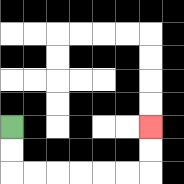{'start': '[0, 5]', 'end': '[6, 5]', 'path_directions': 'D,D,R,R,R,R,R,R,U,U', 'path_coordinates': '[[0, 5], [0, 6], [0, 7], [1, 7], [2, 7], [3, 7], [4, 7], [5, 7], [6, 7], [6, 6], [6, 5]]'}